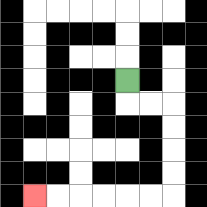{'start': '[5, 3]', 'end': '[1, 8]', 'path_directions': 'D,R,R,D,D,D,D,L,L,L,L,L,L', 'path_coordinates': '[[5, 3], [5, 4], [6, 4], [7, 4], [7, 5], [7, 6], [7, 7], [7, 8], [6, 8], [5, 8], [4, 8], [3, 8], [2, 8], [1, 8]]'}